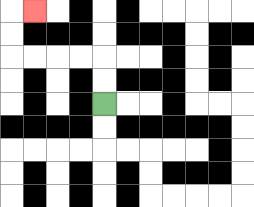{'start': '[4, 4]', 'end': '[1, 0]', 'path_directions': 'U,U,L,L,L,L,U,U,R', 'path_coordinates': '[[4, 4], [4, 3], [4, 2], [3, 2], [2, 2], [1, 2], [0, 2], [0, 1], [0, 0], [1, 0]]'}